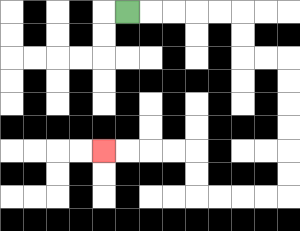{'start': '[5, 0]', 'end': '[4, 6]', 'path_directions': 'R,R,R,R,R,D,D,R,R,D,D,D,D,D,D,L,L,L,L,U,U,L,L,L,L', 'path_coordinates': '[[5, 0], [6, 0], [7, 0], [8, 0], [9, 0], [10, 0], [10, 1], [10, 2], [11, 2], [12, 2], [12, 3], [12, 4], [12, 5], [12, 6], [12, 7], [12, 8], [11, 8], [10, 8], [9, 8], [8, 8], [8, 7], [8, 6], [7, 6], [6, 6], [5, 6], [4, 6]]'}